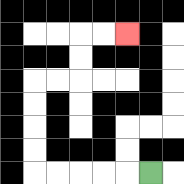{'start': '[6, 7]', 'end': '[5, 1]', 'path_directions': 'L,L,L,L,L,U,U,U,U,R,R,U,U,R,R', 'path_coordinates': '[[6, 7], [5, 7], [4, 7], [3, 7], [2, 7], [1, 7], [1, 6], [1, 5], [1, 4], [1, 3], [2, 3], [3, 3], [3, 2], [3, 1], [4, 1], [5, 1]]'}